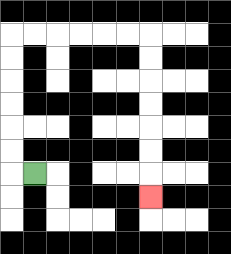{'start': '[1, 7]', 'end': '[6, 8]', 'path_directions': 'L,U,U,U,U,U,U,R,R,R,R,R,R,D,D,D,D,D,D,D', 'path_coordinates': '[[1, 7], [0, 7], [0, 6], [0, 5], [0, 4], [0, 3], [0, 2], [0, 1], [1, 1], [2, 1], [3, 1], [4, 1], [5, 1], [6, 1], [6, 2], [6, 3], [6, 4], [6, 5], [6, 6], [6, 7], [6, 8]]'}